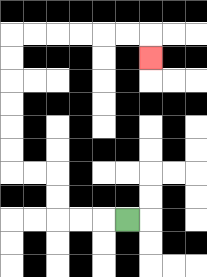{'start': '[5, 9]', 'end': '[6, 2]', 'path_directions': 'L,L,L,U,U,L,L,U,U,U,U,U,U,R,R,R,R,R,R,D', 'path_coordinates': '[[5, 9], [4, 9], [3, 9], [2, 9], [2, 8], [2, 7], [1, 7], [0, 7], [0, 6], [0, 5], [0, 4], [0, 3], [0, 2], [0, 1], [1, 1], [2, 1], [3, 1], [4, 1], [5, 1], [6, 1], [6, 2]]'}